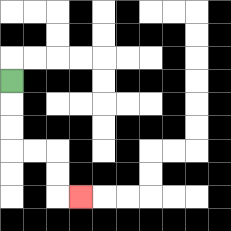{'start': '[0, 3]', 'end': '[3, 8]', 'path_directions': 'D,D,D,R,R,D,D,R', 'path_coordinates': '[[0, 3], [0, 4], [0, 5], [0, 6], [1, 6], [2, 6], [2, 7], [2, 8], [3, 8]]'}